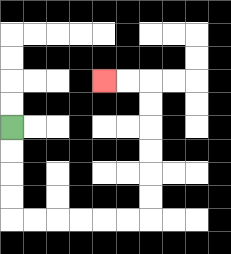{'start': '[0, 5]', 'end': '[4, 3]', 'path_directions': 'D,D,D,D,R,R,R,R,R,R,U,U,U,U,U,U,L,L', 'path_coordinates': '[[0, 5], [0, 6], [0, 7], [0, 8], [0, 9], [1, 9], [2, 9], [3, 9], [4, 9], [5, 9], [6, 9], [6, 8], [6, 7], [6, 6], [6, 5], [6, 4], [6, 3], [5, 3], [4, 3]]'}